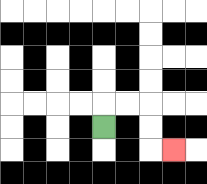{'start': '[4, 5]', 'end': '[7, 6]', 'path_directions': 'U,R,R,D,D,R', 'path_coordinates': '[[4, 5], [4, 4], [5, 4], [6, 4], [6, 5], [6, 6], [7, 6]]'}